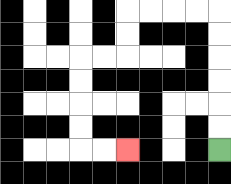{'start': '[9, 6]', 'end': '[5, 6]', 'path_directions': 'U,U,U,U,U,U,L,L,L,L,D,D,L,L,D,D,D,D,R,R', 'path_coordinates': '[[9, 6], [9, 5], [9, 4], [9, 3], [9, 2], [9, 1], [9, 0], [8, 0], [7, 0], [6, 0], [5, 0], [5, 1], [5, 2], [4, 2], [3, 2], [3, 3], [3, 4], [3, 5], [3, 6], [4, 6], [5, 6]]'}